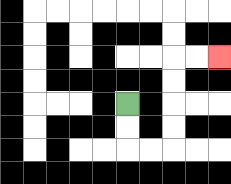{'start': '[5, 4]', 'end': '[9, 2]', 'path_directions': 'D,D,R,R,U,U,U,U,R,R', 'path_coordinates': '[[5, 4], [5, 5], [5, 6], [6, 6], [7, 6], [7, 5], [7, 4], [7, 3], [7, 2], [8, 2], [9, 2]]'}